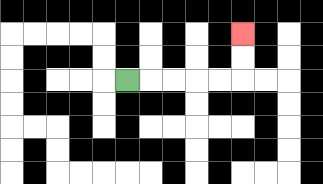{'start': '[5, 3]', 'end': '[10, 1]', 'path_directions': 'R,R,R,R,R,U,U', 'path_coordinates': '[[5, 3], [6, 3], [7, 3], [8, 3], [9, 3], [10, 3], [10, 2], [10, 1]]'}